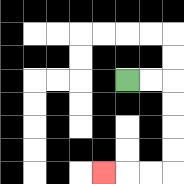{'start': '[5, 3]', 'end': '[4, 7]', 'path_directions': 'R,R,D,D,D,D,L,L,L', 'path_coordinates': '[[5, 3], [6, 3], [7, 3], [7, 4], [7, 5], [7, 6], [7, 7], [6, 7], [5, 7], [4, 7]]'}